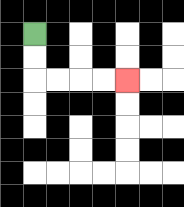{'start': '[1, 1]', 'end': '[5, 3]', 'path_directions': 'D,D,R,R,R,R', 'path_coordinates': '[[1, 1], [1, 2], [1, 3], [2, 3], [3, 3], [4, 3], [5, 3]]'}